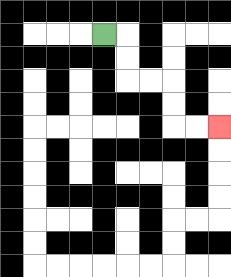{'start': '[4, 1]', 'end': '[9, 5]', 'path_directions': 'R,D,D,R,R,D,D,R,R', 'path_coordinates': '[[4, 1], [5, 1], [5, 2], [5, 3], [6, 3], [7, 3], [7, 4], [7, 5], [8, 5], [9, 5]]'}